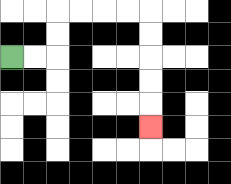{'start': '[0, 2]', 'end': '[6, 5]', 'path_directions': 'R,R,U,U,R,R,R,R,D,D,D,D,D', 'path_coordinates': '[[0, 2], [1, 2], [2, 2], [2, 1], [2, 0], [3, 0], [4, 0], [5, 0], [6, 0], [6, 1], [6, 2], [6, 3], [6, 4], [6, 5]]'}